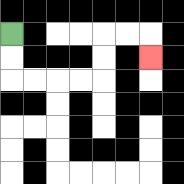{'start': '[0, 1]', 'end': '[6, 2]', 'path_directions': 'D,D,R,R,R,R,U,U,R,R,D', 'path_coordinates': '[[0, 1], [0, 2], [0, 3], [1, 3], [2, 3], [3, 3], [4, 3], [4, 2], [4, 1], [5, 1], [6, 1], [6, 2]]'}